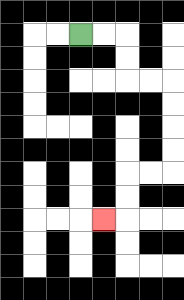{'start': '[3, 1]', 'end': '[4, 9]', 'path_directions': 'R,R,D,D,R,R,D,D,D,D,L,L,D,D,L', 'path_coordinates': '[[3, 1], [4, 1], [5, 1], [5, 2], [5, 3], [6, 3], [7, 3], [7, 4], [7, 5], [7, 6], [7, 7], [6, 7], [5, 7], [5, 8], [5, 9], [4, 9]]'}